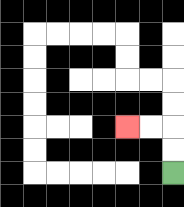{'start': '[7, 7]', 'end': '[5, 5]', 'path_directions': 'U,U,L,L', 'path_coordinates': '[[7, 7], [7, 6], [7, 5], [6, 5], [5, 5]]'}